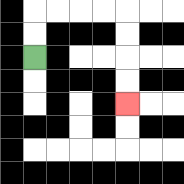{'start': '[1, 2]', 'end': '[5, 4]', 'path_directions': 'U,U,R,R,R,R,D,D,D,D', 'path_coordinates': '[[1, 2], [1, 1], [1, 0], [2, 0], [3, 0], [4, 0], [5, 0], [5, 1], [5, 2], [5, 3], [5, 4]]'}